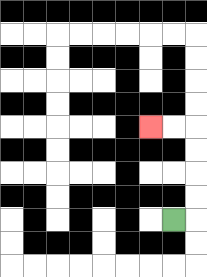{'start': '[7, 9]', 'end': '[6, 5]', 'path_directions': 'R,U,U,U,U,L,L', 'path_coordinates': '[[7, 9], [8, 9], [8, 8], [8, 7], [8, 6], [8, 5], [7, 5], [6, 5]]'}